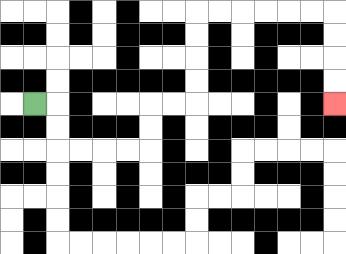{'start': '[1, 4]', 'end': '[14, 4]', 'path_directions': 'R,D,D,R,R,R,R,U,U,R,R,U,U,U,U,R,R,R,R,R,R,D,D,D,D', 'path_coordinates': '[[1, 4], [2, 4], [2, 5], [2, 6], [3, 6], [4, 6], [5, 6], [6, 6], [6, 5], [6, 4], [7, 4], [8, 4], [8, 3], [8, 2], [8, 1], [8, 0], [9, 0], [10, 0], [11, 0], [12, 0], [13, 0], [14, 0], [14, 1], [14, 2], [14, 3], [14, 4]]'}